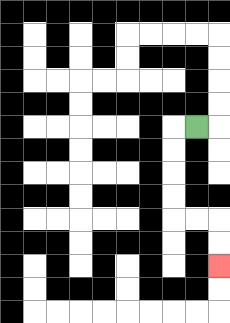{'start': '[8, 5]', 'end': '[9, 11]', 'path_directions': 'L,D,D,D,D,R,R,D,D', 'path_coordinates': '[[8, 5], [7, 5], [7, 6], [7, 7], [7, 8], [7, 9], [8, 9], [9, 9], [9, 10], [9, 11]]'}